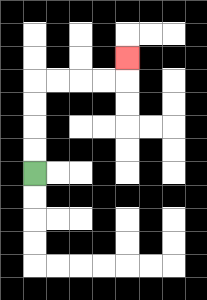{'start': '[1, 7]', 'end': '[5, 2]', 'path_directions': 'U,U,U,U,R,R,R,R,U', 'path_coordinates': '[[1, 7], [1, 6], [1, 5], [1, 4], [1, 3], [2, 3], [3, 3], [4, 3], [5, 3], [5, 2]]'}